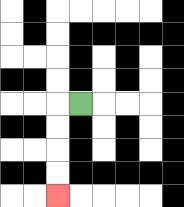{'start': '[3, 4]', 'end': '[2, 8]', 'path_directions': 'L,D,D,D,D', 'path_coordinates': '[[3, 4], [2, 4], [2, 5], [2, 6], [2, 7], [2, 8]]'}